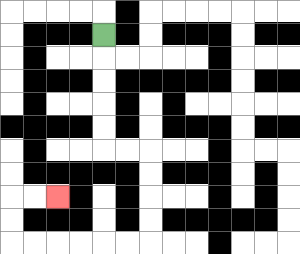{'start': '[4, 1]', 'end': '[2, 8]', 'path_directions': 'D,D,D,D,D,R,R,D,D,D,D,L,L,L,L,L,L,U,U,R,R', 'path_coordinates': '[[4, 1], [4, 2], [4, 3], [4, 4], [4, 5], [4, 6], [5, 6], [6, 6], [6, 7], [6, 8], [6, 9], [6, 10], [5, 10], [4, 10], [3, 10], [2, 10], [1, 10], [0, 10], [0, 9], [0, 8], [1, 8], [2, 8]]'}